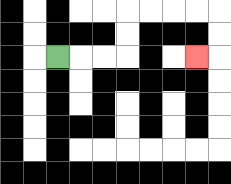{'start': '[2, 2]', 'end': '[8, 2]', 'path_directions': 'R,R,R,U,U,R,R,R,R,D,D,L', 'path_coordinates': '[[2, 2], [3, 2], [4, 2], [5, 2], [5, 1], [5, 0], [6, 0], [7, 0], [8, 0], [9, 0], [9, 1], [9, 2], [8, 2]]'}